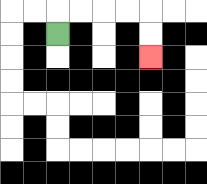{'start': '[2, 1]', 'end': '[6, 2]', 'path_directions': 'U,R,R,R,R,D,D', 'path_coordinates': '[[2, 1], [2, 0], [3, 0], [4, 0], [5, 0], [6, 0], [6, 1], [6, 2]]'}